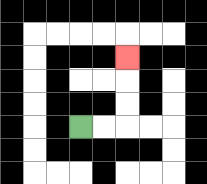{'start': '[3, 5]', 'end': '[5, 2]', 'path_directions': 'R,R,U,U,U', 'path_coordinates': '[[3, 5], [4, 5], [5, 5], [5, 4], [5, 3], [5, 2]]'}